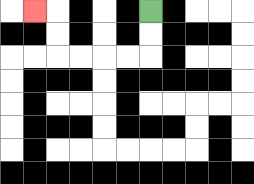{'start': '[6, 0]', 'end': '[1, 0]', 'path_directions': 'D,D,L,L,L,L,U,U,L', 'path_coordinates': '[[6, 0], [6, 1], [6, 2], [5, 2], [4, 2], [3, 2], [2, 2], [2, 1], [2, 0], [1, 0]]'}